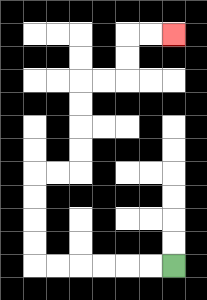{'start': '[7, 11]', 'end': '[7, 1]', 'path_directions': 'L,L,L,L,L,L,U,U,U,U,R,R,U,U,U,U,R,R,U,U,R,R', 'path_coordinates': '[[7, 11], [6, 11], [5, 11], [4, 11], [3, 11], [2, 11], [1, 11], [1, 10], [1, 9], [1, 8], [1, 7], [2, 7], [3, 7], [3, 6], [3, 5], [3, 4], [3, 3], [4, 3], [5, 3], [5, 2], [5, 1], [6, 1], [7, 1]]'}